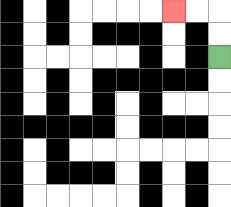{'start': '[9, 2]', 'end': '[7, 0]', 'path_directions': 'U,U,L,L', 'path_coordinates': '[[9, 2], [9, 1], [9, 0], [8, 0], [7, 0]]'}